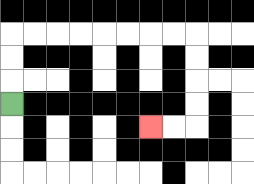{'start': '[0, 4]', 'end': '[6, 5]', 'path_directions': 'U,U,U,R,R,R,R,R,R,R,R,D,D,D,D,L,L', 'path_coordinates': '[[0, 4], [0, 3], [0, 2], [0, 1], [1, 1], [2, 1], [3, 1], [4, 1], [5, 1], [6, 1], [7, 1], [8, 1], [8, 2], [8, 3], [8, 4], [8, 5], [7, 5], [6, 5]]'}